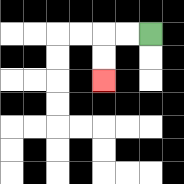{'start': '[6, 1]', 'end': '[4, 3]', 'path_directions': 'L,L,D,D', 'path_coordinates': '[[6, 1], [5, 1], [4, 1], [4, 2], [4, 3]]'}